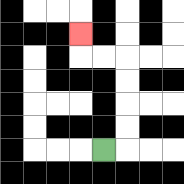{'start': '[4, 6]', 'end': '[3, 1]', 'path_directions': 'R,U,U,U,U,L,L,U', 'path_coordinates': '[[4, 6], [5, 6], [5, 5], [5, 4], [5, 3], [5, 2], [4, 2], [3, 2], [3, 1]]'}